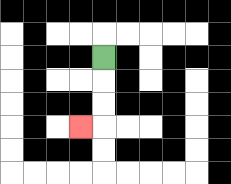{'start': '[4, 2]', 'end': '[3, 5]', 'path_directions': 'D,D,D,L', 'path_coordinates': '[[4, 2], [4, 3], [4, 4], [4, 5], [3, 5]]'}